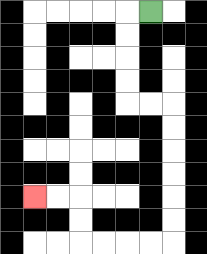{'start': '[6, 0]', 'end': '[1, 8]', 'path_directions': 'L,D,D,D,D,R,R,D,D,D,D,D,D,L,L,L,L,U,U,L,L', 'path_coordinates': '[[6, 0], [5, 0], [5, 1], [5, 2], [5, 3], [5, 4], [6, 4], [7, 4], [7, 5], [7, 6], [7, 7], [7, 8], [7, 9], [7, 10], [6, 10], [5, 10], [4, 10], [3, 10], [3, 9], [3, 8], [2, 8], [1, 8]]'}